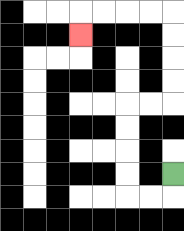{'start': '[7, 7]', 'end': '[3, 1]', 'path_directions': 'D,L,L,U,U,U,U,R,R,U,U,U,U,L,L,L,L,D', 'path_coordinates': '[[7, 7], [7, 8], [6, 8], [5, 8], [5, 7], [5, 6], [5, 5], [5, 4], [6, 4], [7, 4], [7, 3], [7, 2], [7, 1], [7, 0], [6, 0], [5, 0], [4, 0], [3, 0], [3, 1]]'}